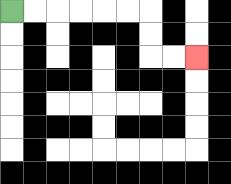{'start': '[0, 0]', 'end': '[8, 2]', 'path_directions': 'R,R,R,R,R,R,D,D,R,R', 'path_coordinates': '[[0, 0], [1, 0], [2, 0], [3, 0], [4, 0], [5, 0], [6, 0], [6, 1], [6, 2], [7, 2], [8, 2]]'}